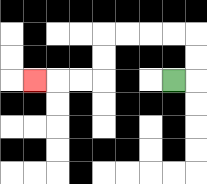{'start': '[7, 3]', 'end': '[1, 3]', 'path_directions': 'R,U,U,L,L,L,L,D,D,L,L,L', 'path_coordinates': '[[7, 3], [8, 3], [8, 2], [8, 1], [7, 1], [6, 1], [5, 1], [4, 1], [4, 2], [4, 3], [3, 3], [2, 3], [1, 3]]'}